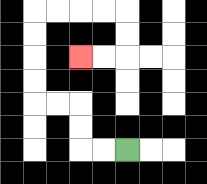{'start': '[5, 6]', 'end': '[3, 2]', 'path_directions': 'L,L,U,U,L,L,U,U,U,U,R,R,R,R,D,D,L,L', 'path_coordinates': '[[5, 6], [4, 6], [3, 6], [3, 5], [3, 4], [2, 4], [1, 4], [1, 3], [1, 2], [1, 1], [1, 0], [2, 0], [3, 0], [4, 0], [5, 0], [5, 1], [5, 2], [4, 2], [3, 2]]'}